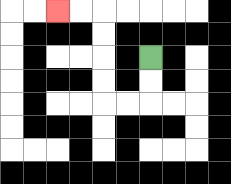{'start': '[6, 2]', 'end': '[2, 0]', 'path_directions': 'D,D,L,L,U,U,U,U,L,L', 'path_coordinates': '[[6, 2], [6, 3], [6, 4], [5, 4], [4, 4], [4, 3], [4, 2], [4, 1], [4, 0], [3, 0], [2, 0]]'}